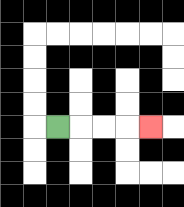{'start': '[2, 5]', 'end': '[6, 5]', 'path_directions': 'R,R,R,R', 'path_coordinates': '[[2, 5], [3, 5], [4, 5], [5, 5], [6, 5]]'}